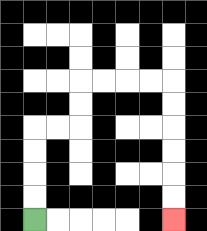{'start': '[1, 9]', 'end': '[7, 9]', 'path_directions': 'U,U,U,U,R,R,U,U,R,R,R,R,D,D,D,D,D,D', 'path_coordinates': '[[1, 9], [1, 8], [1, 7], [1, 6], [1, 5], [2, 5], [3, 5], [3, 4], [3, 3], [4, 3], [5, 3], [6, 3], [7, 3], [7, 4], [7, 5], [7, 6], [7, 7], [7, 8], [7, 9]]'}